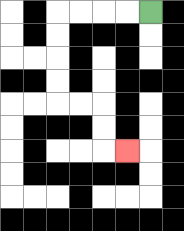{'start': '[6, 0]', 'end': '[5, 6]', 'path_directions': 'L,L,L,L,D,D,D,D,R,R,D,D,R', 'path_coordinates': '[[6, 0], [5, 0], [4, 0], [3, 0], [2, 0], [2, 1], [2, 2], [2, 3], [2, 4], [3, 4], [4, 4], [4, 5], [4, 6], [5, 6]]'}